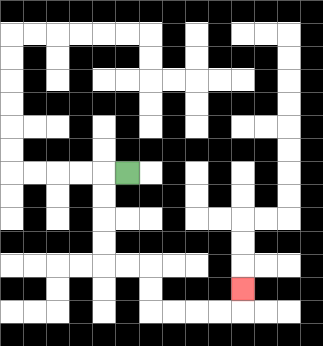{'start': '[5, 7]', 'end': '[10, 12]', 'path_directions': 'L,D,D,D,D,R,R,D,D,R,R,R,R,U', 'path_coordinates': '[[5, 7], [4, 7], [4, 8], [4, 9], [4, 10], [4, 11], [5, 11], [6, 11], [6, 12], [6, 13], [7, 13], [8, 13], [9, 13], [10, 13], [10, 12]]'}